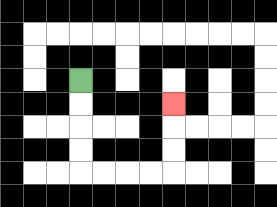{'start': '[3, 3]', 'end': '[7, 4]', 'path_directions': 'D,D,D,D,R,R,R,R,U,U,U', 'path_coordinates': '[[3, 3], [3, 4], [3, 5], [3, 6], [3, 7], [4, 7], [5, 7], [6, 7], [7, 7], [7, 6], [7, 5], [7, 4]]'}